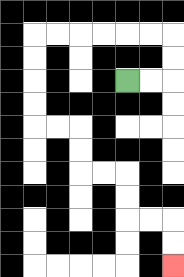{'start': '[5, 3]', 'end': '[7, 11]', 'path_directions': 'R,R,U,U,L,L,L,L,L,L,D,D,D,D,R,R,D,D,R,R,D,D,R,R,D,D', 'path_coordinates': '[[5, 3], [6, 3], [7, 3], [7, 2], [7, 1], [6, 1], [5, 1], [4, 1], [3, 1], [2, 1], [1, 1], [1, 2], [1, 3], [1, 4], [1, 5], [2, 5], [3, 5], [3, 6], [3, 7], [4, 7], [5, 7], [5, 8], [5, 9], [6, 9], [7, 9], [7, 10], [7, 11]]'}